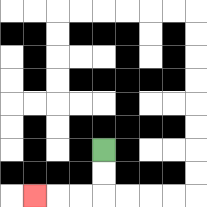{'start': '[4, 6]', 'end': '[1, 8]', 'path_directions': 'D,D,L,L,L', 'path_coordinates': '[[4, 6], [4, 7], [4, 8], [3, 8], [2, 8], [1, 8]]'}